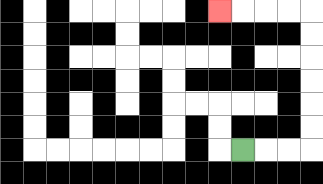{'start': '[10, 6]', 'end': '[9, 0]', 'path_directions': 'R,R,R,U,U,U,U,U,U,L,L,L,L', 'path_coordinates': '[[10, 6], [11, 6], [12, 6], [13, 6], [13, 5], [13, 4], [13, 3], [13, 2], [13, 1], [13, 0], [12, 0], [11, 0], [10, 0], [9, 0]]'}